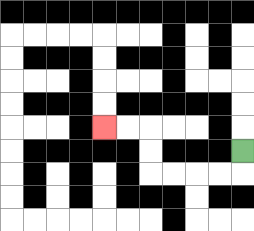{'start': '[10, 6]', 'end': '[4, 5]', 'path_directions': 'D,L,L,L,L,U,U,L,L', 'path_coordinates': '[[10, 6], [10, 7], [9, 7], [8, 7], [7, 7], [6, 7], [6, 6], [6, 5], [5, 5], [4, 5]]'}